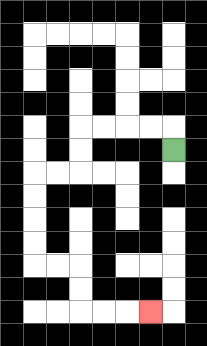{'start': '[7, 6]', 'end': '[6, 13]', 'path_directions': 'U,L,L,L,L,D,D,L,L,D,D,D,D,R,R,D,D,R,R,R', 'path_coordinates': '[[7, 6], [7, 5], [6, 5], [5, 5], [4, 5], [3, 5], [3, 6], [3, 7], [2, 7], [1, 7], [1, 8], [1, 9], [1, 10], [1, 11], [2, 11], [3, 11], [3, 12], [3, 13], [4, 13], [5, 13], [6, 13]]'}